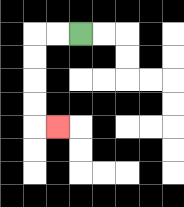{'start': '[3, 1]', 'end': '[2, 5]', 'path_directions': 'L,L,D,D,D,D,R', 'path_coordinates': '[[3, 1], [2, 1], [1, 1], [1, 2], [1, 3], [1, 4], [1, 5], [2, 5]]'}